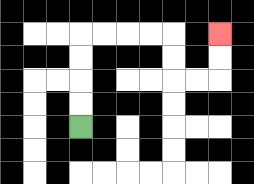{'start': '[3, 5]', 'end': '[9, 1]', 'path_directions': 'U,U,U,U,R,R,R,R,D,D,R,R,U,U', 'path_coordinates': '[[3, 5], [3, 4], [3, 3], [3, 2], [3, 1], [4, 1], [5, 1], [6, 1], [7, 1], [7, 2], [7, 3], [8, 3], [9, 3], [9, 2], [9, 1]]'}